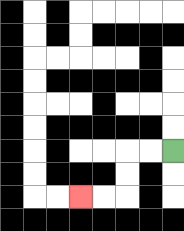{'start': '[7, 6]', 'end': '[3, 8]', 'path_directions': 'L,L,D,D,L,L', 'path_coordinates': '[[7, 6], [6, 6], [5, 6], [5, 7], [5, 8], [4, 8], [3, 8]]'}